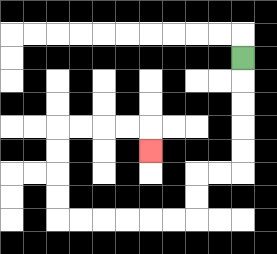{'start': '[10, 2]', 'end': '[6, 6]', 'path_directions': 'D,D,D,D,D,L,L,D,D,L,L,L,L,L,L,U,U,U,U,R,R,R,R,D', 'path_coordinates': '[[10, 2], [10, 3], [10, 4], [10, 5], [10, 6], [10, 7], [9, 7], [8, 7], [8, 8], [8, 9], [7, 9], [6, 9], [5, 9], [4, 9], [3, 9], [2, 9], [2, 8], [2, 7], [2, 6], [2, 5], [3, 5], [4, 5], [5, 5], [6, 5], [6, 6]]'}